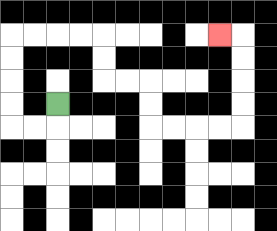{'start': '[2, 4]', 'end': '[9, 1]', 'path_directions': 'D,L,L,U,U,U,U,R,R,R,R,D,D,R,R,D,D,R,R,R,R,U,U,U,U,L', 'path_coordinates': '[[2, 4], [2, 5], [1, 5], [0, 5], [0, 4], [0, 3], [0, 2], [0, 1], [1, 1], [2, 1], [3, 1], [4, 1], [4, 2], [4, 3], [5, 3], [6, 3], [6, 4], [6, 5], [7, 5], [8, 5], [9, 5], [10, 5], [10, 4], [10, 3], [10, 2], [10, 1], [9, 1]]'}